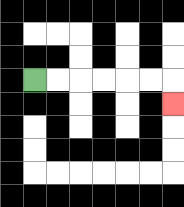{'start': '[1, 3]', 'end': '[7, 4]', 'path_directions': 'R,R,R,R,R,R,D', 'path_coordinates': '[[1, 3], [2, 3], [3, 3], [4, 3], [5, 3], [6, 3], [7, 3], [7, 4]]'}